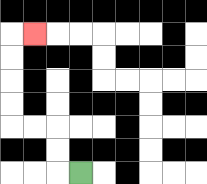{'start': '[3, 7]', 'end': '[1, 1]', 'path_directions': 'L,U,U,L,L,U,U,U,U,R', 'path_coordinates': '[[3, 7], [2, 7], [2, 6], [2, 5], [1, 5], [0, 5], [0, 4], [0, 3], [0, 2], [0, 1], [1, 1]]'}